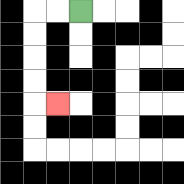{'start': '[3, 0]', 'end': '[2, 4]', 'path_directions': 'L,L,D,D,D,D,R', 'path_coordinates': '[[3, 0], [2, 0], [1, 0], [1, 1], [1, 2], [1, 3], [1, 4], [2, 4]]'}